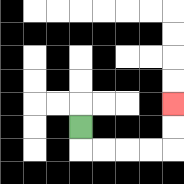{'start': '[3, 5]', 'end': '[7, 4]', 'path_directions': 'D,R,R,R,R,U,U', 'path_coordinates': '[[3, 5], [3, 6], [4, 6], [5, 6], [6, 6], [7, 6], [7, 5], [7, 4]]'}